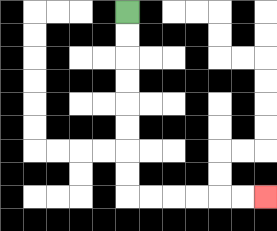{'start': '[5, 0]', 'end': '[11, 8]', 'path_directions': 'D,D,D,D,D,D,D,D,R,R,R,R,R,R', 'path_coordinates': '[[5, 0], [5, 1], [5, 2], [5, 3], [5, 4], [5, 5], [5, 6], [5, 7], [5, 8], [6, 8], [7, 8], [8, 8], [9, 8], [10, 8], [11, 8]]'}